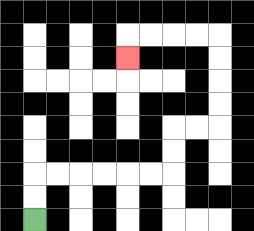{'start': '[1, 9]', 'end': '[5, 2]', 'path_directions': 'U,U,R,R,R,R,R,R,U,U,R,R,U,U,U,U,L,L,L,L,D', 'path_coordinates': '[[1, 9], [1, 8], [1, 7], [2, 7], [3, 7], [4, 7], [5, 7], [6, 7], [7, 7], [7, 6], [7, 5], [8, 5], [9, 5], [9, 4], [9, 3], [9, 2], [9, 1], [8, 1], [7, 1], [6, 1], [5, 1], [5, 2]]'}